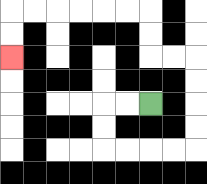{'start': '[6, 4]', 'end': '[0, 2]', 'path_directions': 'L,L,D,D,R,R,R,R,U,U,U,U,L,L,U,U,L,L,L,L,L,L,D,D', 'path_coordinates': '[[6, 4], [5, 4], [4, 4], [4, 5], [4, 6], [5, 6], [6, 6], [7, 6], [8, 6], [8, 5], [8, 4], [8, 3], [8, 2], [7, 2], [6, 2], [6, 1], [6, 0], [5, 0], [4, 0], [3, 0], [2, 0], [1, 0], [0, 0], [0, 1], [0, 2]]'}